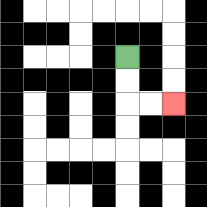{'start': '[5, 2]', 'end': '[7, 4]', 'path_directions': 'D,D,R,R', 'path_coordinates': '[[5, 2], [5, 3], [5, 4], [6, 4], [7, 4]]'}